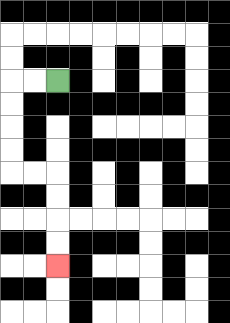{'start': '[2, 3]', 'end': '[2, 11]', 'path_directions': 'L,L,D,D,D,D,R,R,D,D,D,D', 'path_coordinates': '[[2, 3], [1, 3], [0, 3], [0, 4], [0, 5], [0, 6], [0, 7], [1, 7], [2, 7], [2, 8], [2, 9], [2, 10], [2, 11]]'}